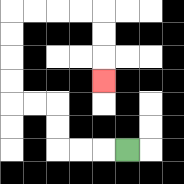{'start': '[5, 6]', 'end': '[4, 3]', 'path_directions': 'L,L,L,U,U,L,L,U,U,U,U,R,R,R,R,D,D,D', 'path_coordinates': '[[5, 6], [4, 6], [3, 6], [2, 6], [2, 5], [2, 4], [1, 4], [0, 4], [0, 3], [0, 2], [0, 1], [0, 0], [1, 0], [2, 0], [3, 0], [4, 0], [4, 1], [4, 2], [4, 3]]'}